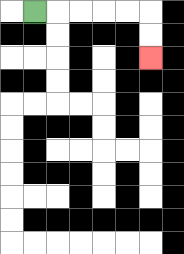{'start': '[1, 0]', 'end': '[6, 2]', 'path_directions': 'R,R,R,R,R,D,D', 'path_coordinates': '[[1, 0], [2, 0], [3, 0], [4, 0], [5, 0], [6, 0], [6, 1], [6, 2]]'}